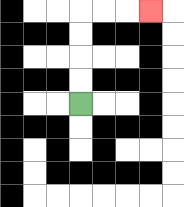{'start': '[3, 4]', 'end': '[6, 0]', 'path_directions': 'U,U,U,U,R,R,R', 'path_coordinates': '[[3, 4], [3, 3], [3, 2], [3, 1], [3, 0], [4, 0], [5, 0], [6, 0]]'}